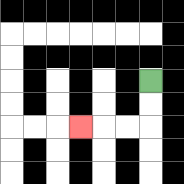{'start': '[6, 3]', 'end': '[3, 5]', 'path_directions': 'D,D,L,L,L', 'path_coordinates': '[[6, 3], [6, 4], [6, 5], [5, 5], [4, 5], [3, 5]]'}